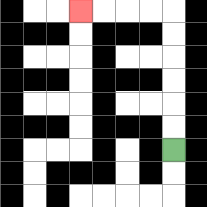{'start': '[7, 6]', 'end': '[3, 0]', 'path_directions': 'U,U,U,U,U,U,L,L,L,L', 'path_coordinates': '[[7, 6], [7, 5], [7, 4], [7, 3], [7, 2], [7, 1], [7, 0], [6, 0], [5, 0], [4, 0], [3, 0]]'}